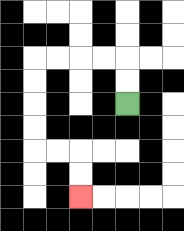{'start': '[5, 4]', 'end': '[3, 8]', 'path_directions': 'U,U,L,L,L,L,D,D,D,D,R,R,D,D', 'path_coordinates': '[[5, 4], [5, 3], [5, 2], [4, 2], [3, 2], [2, 2], [1, 2], [1, 3], [1, 4], [1, 5], [1, 6], [2, 6], [3, 6], [3, 7], [3, 8]]'}